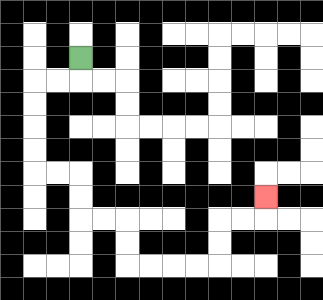{'start': '[3, 2]', 'end': '[11, 8]', 'path_directions': 'D,L,L,D,D,D,D,R,R,D,D,R,R,D,D,R,R,R,R,U,U,R,R,U', 'path_coordinates': '[[3, 2], [3, 3], [2, 3], [1, 3], [1, 4], [1, 5], [1, 6], [1, 7], [2, 7], [3, 7], [3, 8], [3, 9], [4, 9], [5, 9], [5, 10], [5, 11], [6, 11], [7, 11], [8, 11], [9, 11], [9, 10], [9, 9], [10, 9], [11, 9], [11, 8]]'}